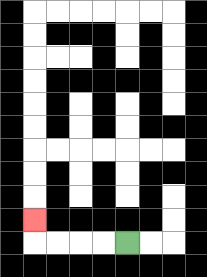{'start': '[5, 10]', 'end': '[1, 9]', 'path_directions': 'L,L,L,L,U', 'path_coordinates': '[[5, 10], [4, 10], [3, 10], [2, 10], [1, 10], [1, 9]]'}